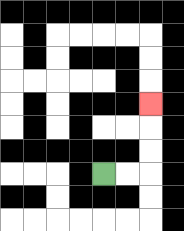{'start': '[4, 7]', 'end': '[6, 4]', 'path_directions': 'R,R,U,U,U', 'path_coordinates': '[[4, 7], [5, 7], [6, 7], [6, 6], [6, 5], [6, 4]]'}